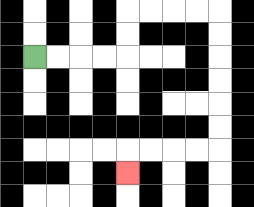{'start': '[1, 2]', 'end': '[5, 7]', 'path_directions': 'R,R,R,R,U,U,R,R,R,R,D,D,D,D,D,D,L,L,L,L,D', 'path_coordinates': '[[1, 2], [2, 2], [3, 2], [4, 2], [5, 2], [5, 1], [5, 0], [6, 0], [7, 0], [8, 0], [9, 0], [9, 1], [9, 2], [9, 3], [9, 4], [9, 5], [9, 6], [8, 6], [7, 6], [6, 6], [5, 6], [5, 7]]'}